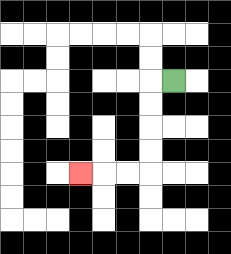{'start': '[7, 3]', 'end': '[3, 7]', 'path_directions': 'L,D,D,D,D,L,L,L', 'path_coordinates': '[[7, 3], [6, 3], [6, 4], [6, 5], [6, 6], [6, 7], [5, 7], [4, 7], [3, 7]]'}